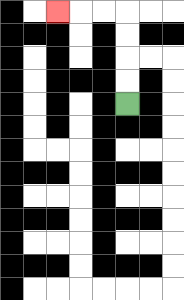{'start': '[5, 4]', 'end': '[2, 0]', 'path_directions': 'U,U,U,U,L,L,L', 'path_coordinates': '[[5, 4], [5, 3], [5, 2], [5, 1], [5, 0], [4, 0], [3, 0], [2, 0]]'}